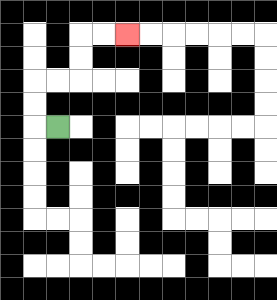{'start': '[2, 5]', 'end': '[5, 1]', 'path_directions': 'L,U,U,R,R,U,U,R,R', 'path_coordinates': '[[2, 5], [1, 5], [1, 4], [1, 3], [2, 3], [3, 3], [3, 2], [3, 1], [4, 1], [5, 1]]'}